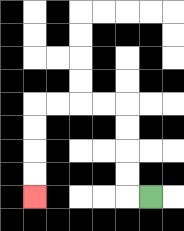{'start': '[6, 8]', 'end': '[1, 8]', 'path_directions': 'L,U,U,U,U,L,L,L,L,D,D,D,D', 'path_coordinates': '[[6, 8], [5, 8], [5, 7], [5, 6], [5, 5], [5, 4], [4, 4], [3, 4], [2, 4], [1, 4], [1, 5], [1, 6], [1, 7], [1, 8]]'}